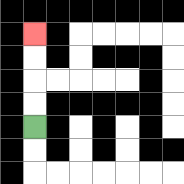{'start': '[1, 5]', 'end': '[1, 1]', 'path_directions': 'U,U,U,U', 'path_coordinates': '[[1, 5], [1, 4], [1, 3], [1, 2], [1, 1]]'}